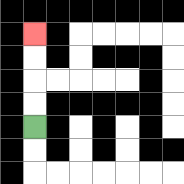{'start': '[1, 5]', 'end': '[1, 1]', 'path_directions': 'U,U,U,U', 'path_coordinates': '[[1, 5], [1, 4], [1, 3], [1, 2], [1, 1]]'}